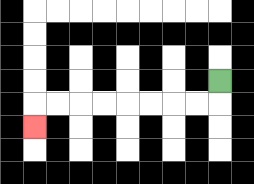{'start': '[9, 3]', 'end': '[1, 5]', 'path_directions': 'D,L,L,L,L,L,L,L,L,D', 'path_coordinates': '[[9, 3], [9, 4], [8, 4], [7, 4], [6, 4], [5, 4], [4, 4], [3, 4], [2, 4], [1, 4], [1, 5]]'}